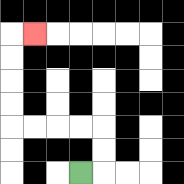{'start': '[3, 7]', 'end': '[1, 1]', 'path_directions': 'R,U,U,L,L,L,L,U,U,U,U,R', 'path_coordinates': '[[3, 7], [4, 7], [4, 6], [4, 5], [3, 5], [2, 5], [1, 5], [0, 5], [0, 4], [0, 3], [0, 2], [0, 1], [1, 1]]'}